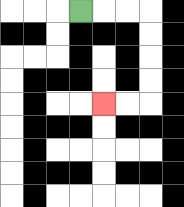{'start': '[3, 0]', 'end': '[4, 4]', 'path_directions': 'R,R,R,D,D,D,D,L,L', 'path_coordinates': '[[3, 0], [4, 0], [5, 0], [6, 0], [6, 1], [6, 2], [6, 3], [6, 4], [5, 4], [4, 4]]'}